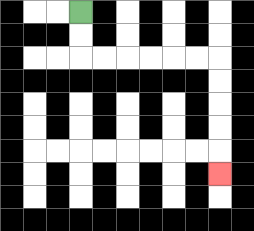{'start': '[3, 0]', 'end': '[9, 7]', 'path_directions': 'D,D,R,R,R,R,R,R,D,D,D,D,D', 'path_coordinates': '[[3, 0], [3, 1], [3, 2], [4, 2], [5, 2], [6, 2], [7, 2], [8, 2], [9, 2], [9, 3], [9, 4], [9, 5], [9, 6], [9, 7]]'}